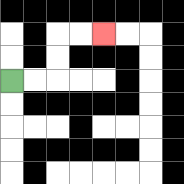{'start': '[0, 3]', 'end': '[4, 1]', 'path_directions': 'R,R,U,U,R,R', 'path_coordinates': '[[0, 3], [1, 3], [2, 3], [2, 2], [2, 1], [3, 1], [4, 1]]'}